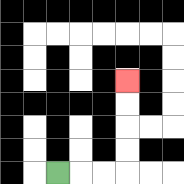{'start': '[2, 7]', 'end': '[5, 3]', 'path_directions': 'R,R,R,U,U,U,U', 'path_coordinates': '[[2, 7], [3, 7], [4, 7], [5, 7], [5, 6], [5, 5], [5, 4], [5, 3]]'}